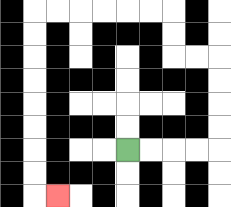{'start': '[5, 6]', 'end': '[2, 8]', 'path_directions': 'R,R,R,R,U,U,U,U,L,L,U,U,L,L,L,L,L,L,D,D,D,D,D,D,D,D,R', 'path_coordinates': '[[5, 6], [6, 6], [7, 6], [8, 6], [9, 6], [9, 5], [9, 4], [9, 3], [9, 2], [8, 2], [7, 2], [7, 1], [7, 0], [6, 0], [5, 0], [4, 0], [3, 0], [2, 0], [1, 0], [1, 1], [1, 2], [1, 3], [1, 4], [1, 5], [1, 6], [1, 7], [1, 8], [2, 8]]'}